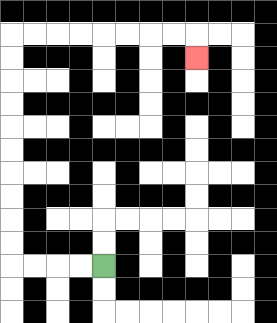{'start': '[4, 11]', 'end': '[8, 2]', 'path_directions': 'L,L,L,L,U,U,U,U,U,U,U,U,U,U,R,R,R,R,R,R,R,R,D', 'path_coordinates': '[[4, 11], [3, 11], [2, 11], [1, 11], [0, 11], [0, 10], [0, 9], [0, 8], [0, 7], [0, 6], [0, 5], [0, 4], [0, 3], [0, 2], [0, 1], [1, 1], [2, 1], [3, 1], [4, 1], [5, 1], [6, 1], [7, 1], [8, 1], [8, 2]]'}